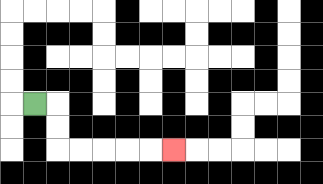{'start': '[1, 4]', 'end': '[7, 6]', 'path_directions': 'R,D,D,R,R,R,R,R', 'path_coordinates': '[[1, 4], [2, 4], [2, 5], [2, 6], [3, 6], [4, 6], [5, 6], [6, 6], [7, 6]]'}